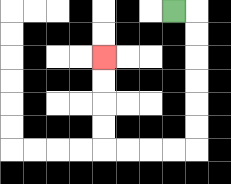{'start': '[7, 0]', 'end': '[4, 2]', 'path_directions': 'R,D,D,D,D,D,D,L,L,L,L,U,U,U,U', 'path_coordinates': '[[7, 0], [8, 0], [8, 1], [8, 2], [8, 3], [8, 4], [8, 5], [8, 6], [7, 6], [6, 6], [5, 6], [4, 6], [4, 5], [4, 4], [4, 3], [4, 2]]'}